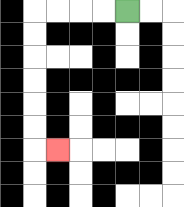{'start': '[5, 0]', 'end': '[2, 6]', 'path_directions': 'L,L,L,L,D,D,D,D,D,D,R', 'path_coordinates': '[[5, 0], [4, 0], [3, 0], [2, 0], [1, 0], [1, 1], [1, 2], [1, 3], [1, 4], [1, 5], [1, 6], [2, 6]]'}